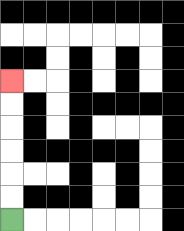{'start': '[0, 9]', 'end': '[0, 3]', 'path_directions': 'U,U,U,U,U,U', 'path_coordinates': '[[0, 9], [0, 8], [0, 7], [0, 6], [0, 5], [0, 4], [0, 3]]'}